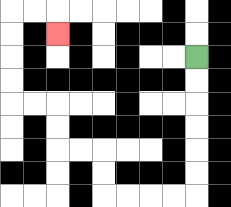{'start': '[8, 2]', 'end': '[2, 1]', 'path_directions': 'D,D,D,D,D,D,L,L,L,L,U,U,L,L,U,U,L,L,U,U,U,U,R,R,D', 'path_coordinates': '[[8, 2], [8, 3], [8, 4], [8, 5], [8, 6], [8, 7], [8, 8], [7, 8], [6, 8], [5, 8], [4, 8], [4, 7], [4, 6], [3, 6], [2, 6], [2, 5], [2, 4], [1, 4], [0, 4], [0, 3], [0, 2], [0, 1], [0, 0], [1, 0], [2, 0], [2, 1]]'}